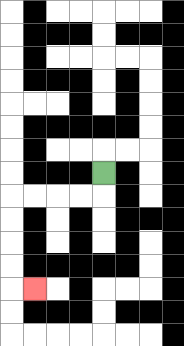{'start': '[4, 7]', 'end': '[1, 12]', 'path_directions': 'D,L,L,L,L,D,D,D,D,R', 'path_coordinates': '[[4, 7], [4, 8], [3, 8], [2, 8], [1, 8], [0, 8], [0, 9], [0, 10], [0, 11], [0, 12], [1, 12]]'}